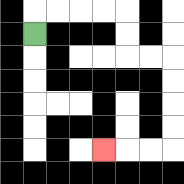{'start': '[1, 1]', 'end': '[4, 6]', 'path_directions': 'U,R,R,R,R,D,D,R,R,D,D,D,D,L,L,L', 'path_coordinates': '[[1, 1], [1, 0], [2, 0], [3, 0], [4, 0], [5, 0], [5, 1], [5, 2], [6, 2], [7, 2], [7, 3], [7, 4], [7, 5], [7, 6], [6, 6], [5, 6], [4, 6]]'}